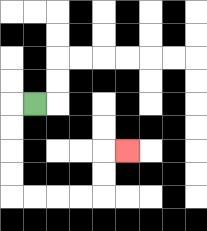{'start': '[1, 4]', 'end': '[5, 6]', 'path_directions': 'L,D,D,D,D,R,R,R,R,U,U,R', 'path_coordinates': '[[1, 4], [0, 4], [0, 5], [0, 6], [0, 7], [0, 8], [1, 8], [2, 8], [3, 8], [4, 8], [4, 7], [4, 6], [5, 6]]'}